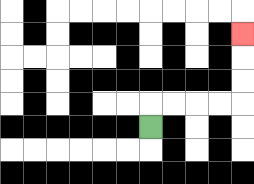{'start': '[6, 5]', 'end': '[10, 1]', 'path_directions': 'U,R,R,R,R,U,U,U', 'path_coordinates': '[[6, 5], [6, 4], [7, 4], [8, 4], [9, 4], [10, 4], [10, 3], [10, 2], [10, 1]]'}